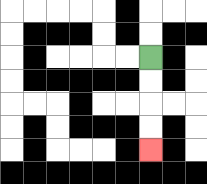{'start': '[6, 2]', 'end': '[6, 6]', 'path_directions': 'D,D,D,D', 'path_coordinates': '[[6, 2], [6, 3], [6, 4], [6, 5], [6, 6]]'}